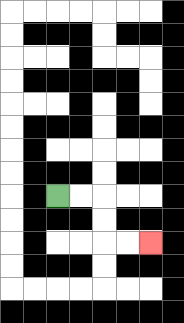{'start': '[2, 8]', 'end': '[6, 10]', 'path_directions': 'R,R,D,D,R,R', 'path_coordinates': '[[2, 8], [3, 8], [4, 8], [4, 9], [4, 10], [5, 10], [6, 10]]'}